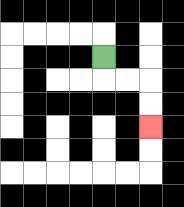{'start': '[4, 2]', 'end': '[6, 5]', 'path_directions': 'D,R,R,D,D', 'path_coordinates': '[[4, 2], [4, 3], [5, 3], [6, 3], [6, 4], [6, 5]]'}